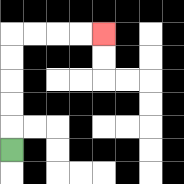{'start': '[0, 6]', 'end': '[4, 1]', 'path_directions': 'U,U,U,U,U,R,R,R,R', 'path_coordinates': '[[0, 6], [0, 5], [0, 4], [0, 3], [0, 2], [0, 1], [1, 1], [2, 1], [3, 1], [4, 1]]'}